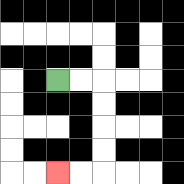{'start': '[2, 3]', 'end': '[2, 7]', 'path_directions': 'R,R,D,D,D,D,L,L', 'path_coordinates': '[[2, 3], [3, 3], [4, 3], [4, 4], [4, 5], [4, 6], [4, 7], [3, 7], [2, 7]]'}